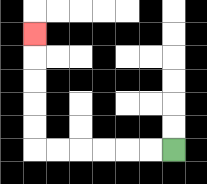{'start': '[7, 6]', 'end': '[1, 1]', 'path_directions': 'L,L,L,L,L,L,U,U,U,U,U', 'path_coordinates': '[[7, 6], [6, 6], [5, 6], [4, 6], [3, 6], [2, 6], [1, 6], [1, 5], [1, 4], [1, 3], [1, 2], [1, 1]]'}